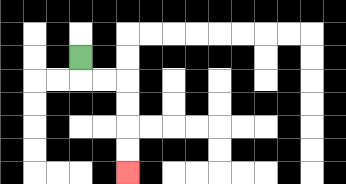{'start': '[3, 2]', 'end': '[5, 7]', 'path_directions': 'D,R,R,D,D,D,D', 'path_coordinates': '[[3, 2], [3, 3], [4, 3], [5, 3], [5, 4], [5, 5], [5, 6], [5, 7]]'}